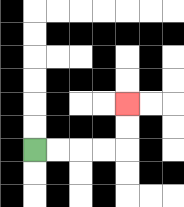{'start': '[1, 6]', 'end': '[5, 4]', 'path_directions': 'R,R,R,R,U,U', 'path_coordinates': '[[1, 6], [2, 6], [3, 6], [4, 6], [5, 6], [5, 5], [5, 4]]'}